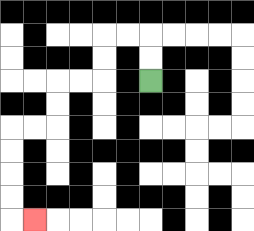{'start': '[6, 3]', 'end': '[1, 9]', 'path_directions': 'U,U,L,L,D,D,L,L,D,D,L,L,D,D,D,D,R', 'path_coordinates': '[[6, 3], [6, 2], [6, 1], [5, 1], [4, 1], [4, 2], [4, 3], [3, 3], [2, 3], [2, 4], [2, 5], [1, 5], [0, 5], [0, 6], [0, 7], [0, 8], [0, 9], [1, 9]]'}